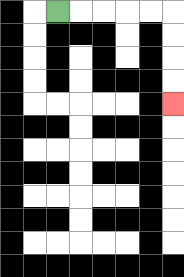{'start': '[2, 0]', 'end': '[7, 4]', 'path_directions': 'R,R,R,R,R,D,D,D,D', 'path_coordinates': '[[2, 0], [3, 0], [4, 0], [5, 0], [6, 0], [7, 0], [7, 1], [7, 2], [7, 3], [7, 4]]'}